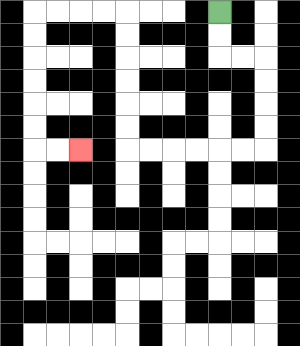{'start': '[9, 0]', 'end': '[3, 6]', 'path_directions': 'D,D,R,R,D,D,D,D,L,L,L,L,L,L,U,U,U,U,U,U,L,L,L,L,D,D,D,D,D,D,R,R', 'path_coordinates': '[[9, 0], [9, 1], [9, 2], [10, 2], [11, 2], [11, 3], [11, 4], [11, 5], [11, 6], [10, 6], [9, 6], [8, 6], [7, 6], [6, 6], [5, 6], [5, 5], [5, 4], [5, 3], [5, 2], [5, 1], [5, 0], [4, 0], [3, 0], [2, 0], [1, 0], [1, 1], [1, 2], [1, 3], [1, 4], [1, 5], [1, 6], [2, 6], [3, 6]]'}